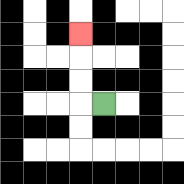{'start': '[4, 4]', 'end': '[3, 1]', 'path_directions': 'L,U,U,U', 'path_coordinates': '[[4, 4], [3, 4], [3, 3], [3, 2], [3, 1]]'}